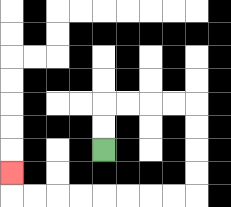{'start': '[4, 6]', 'end': '[0, 7]', 'path_directions': 'U,U,R,R,R,R,D,D,D,D,L,L,L,L,L,L,L,L,U', 'path_coordinates': '[[4, 6], [4, 5], [4, 4], [5, 4], [6, 4], [7, 4], [8, 4], [8, 5], [8, 6], [8, 7], [8, 8], [7, 8], [6, 8], [5, 8], [4, 8], [3, 8], [2, 8], [1, 8], [0, 8], [0, 7]]'}